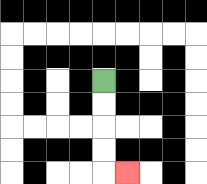{'start': '[4, 3]', 'end': '[5, 7]', 'path_directions': 'D,D,D,D,R', 'path_coordinates': '[[4, 3], [4, 4], [4, 5], [4, 6], [4, 7], [5, 7]]'}